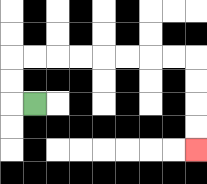{'start': '[1, 4]', 'end': '[8, 6]', 'path_directions': 'L,U,U,R,R,R,R,R,R,R,R,D,D,D,D', 'path_coordinates': '[[1, 4], [0, 4], [0, 3], [0, 2], [1, 2], [2, 2], [3, 2], [4, 2], [5, 2], [6, 2], [7, 2], [8, 2], [8, 3], [8, 4], [8, 5], [8, 6]]'}